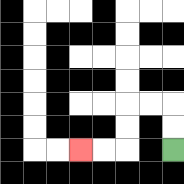{'start': '[7, 6]', 'end': '[3, 6]', 'path_directions': 'U,U,L,L,D,D,L,L', 'path_coordinates': '[[7, 6], [7, 5], [7, 4], [6, 4], [5, 4], [5, 5], [5, 6], [4, 6], [3, 6]]'}